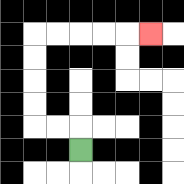{'start': '[3, 6]', 'end': '[6, 1]', 'path_directions': 'U,L,L,U,U,U,U,R,R,R,R,R', 'path_coordinates': '[[3, 6], [3, 5], [2, 5], [1, 5], [1, 4], [1, 3], [1, 2], [1, 1], [2, 1], [3, 1], [4, 1], [5, 1], [6, 1]]'}